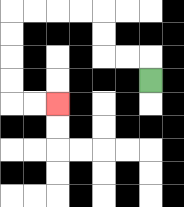{'start': '[6, 3]', 'end': '[2, 4]', 'path_directions': 'U,L,L,U,U,L,L,L,L,D,D,D,D,R,R', 'path_coordinates': '[[6, 3], [6, 2], [5, 2], [4, 2], [4, 1], [4, 0], [3, 0], [2, 0], [1, 0], [0, 0], [0, 1], [0, 2], [0, 3], [0, 4], [1, 4], [2, 4]]'}